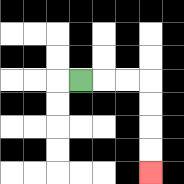{'start': '[3, 3]', 'end': '[6, 7]', 'path_directions': 'R,R,R,D,D,D,D', 'path_coordinates': '[[3, 3], [4, 3], [5, 3], [6, 3], [6, 4], [6, 5], [6, 6], [6, 7]]'}